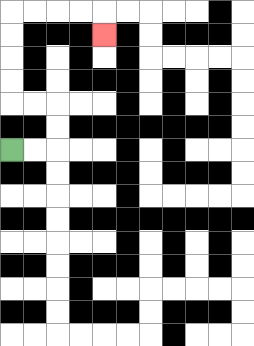{'start': '[0, 6]', 'end': '[4, 1]', 'path_directions': 'R,R,U,U,L,L,U,U,U,U,R,R,R,R,D', 'path_coordinates': '[[0, 6], [1, 6], [2, 6], [2, 5], [2, 4], [1, 4], [0, 4], [0, 3], [0, 2], [0, 1], [0, 0], [1, 0], [2, 0], [3, 0], [4, 0], [4, 1]]'}